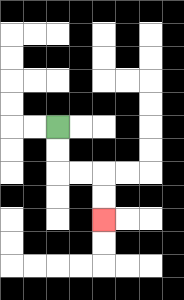{'start': '[2, 5]', 'end': '[4, 9]', 'path_directions': 'D,D,R,R,D,D', 'path_coordinates': '[[2, 5], [2, 6], [2, 7], [3, 7], [4, 7], [4, 8], [4, 9]]'}